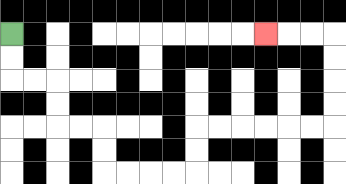{'start': '[0, 1]', 'end': '[11, 1]', 'path_directions': 'D,D,R,R,D,D,R,R,D,D,R,R,R,R,U,U,R,R,R,R,R,R,U,U,U,U,L,L,L', 'path_coordinates': '[[0, 1], [0, 2], [0, 3], [1, 3], [2, 3], [2, 4], [2, 5], [3, 5], [4, 5], [4, 6], [4, 7], [5, 7], [6, 7], [7, 7], [8, 7], [8, 6], [8, 5], [9, 5], [10, 5], [11, 5], [12, 5], [13, 5], [14, 5], [14, 4], [14, 3], [14, 2], [14, 1], [13, 1], [12, 1], [11, 1]]'}